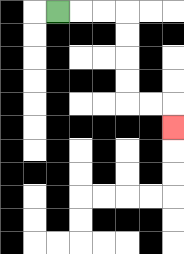{'start': '[2, 0]', 'end': '[7, 5]', 'path_directions': 'R,R,R,D,D,D,D,R,R,D', 'path_coordinates': '[[2, 0], [3, 0], [4, 0], [5, 0], [5, 1], [5, 2], [5, 3], [5, 4], [6, 4], [7, 4], [7, 5]]'}